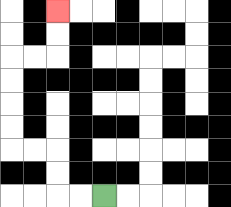{'start': '[4, 8]', 'end': '[2, 0]', 'path_directions': 'L,L,U,U,L,L,U,U,U,U,R,R,U,U', 'path_coordinates': '[[4, 8], [3, 8], [2, 8], [2, 7], [2, 6], [1, 6], [0, 6], [0, 5], [0, 4], [0, 3], [0, 2], [1, 2], [2, 2], [2, 1], [2, 0]]'}